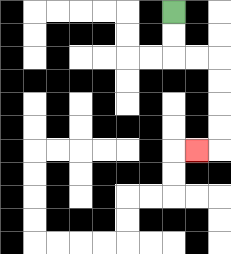{'start': '[7, 0]', 'end': '[8, 6]', 'path_directions': 'D,D,R,R,D,D,D,D,L', 'path_coordinates': '[[7, 0], [7, 1], [7, 2], [8, 2], [9, 2], [9, 3], [9, 4], [9, 5], [9, 6], [8, 6]]'}